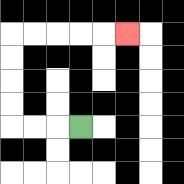{'start': '[3, 5]', 'end': '[5, 1]', 'path_directions': 'L,L,L,U,U,U,U,R,R,R,R,R', 'path_coordinates': '[[3, 5], [2, 5], [1, 5], [0, 5], [0, 4], [0, 3], [0, 2], [0, 1], [1, 1], [2, 1], [3, 1], [4, 1], [5, 1]]'}